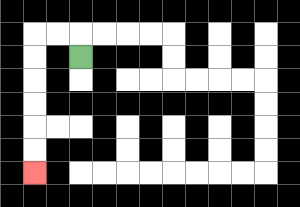{'start': '[3, 2]', 'end': '[1, 7]', 'path_directions': 'U,L,L,D,D,D,D,D,D', 'path_coordinates': '[[3, 2], [3, 1], [2, 1], [1, 1], [1, 2], [1, 3], [1, 4], [1, 5], [1, 6], [1, 7]]'}